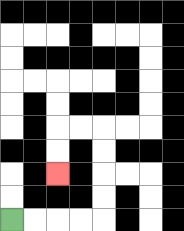{'start': '[0, 9]', 'end': '[2, 7]', 'path_directions': 'R,R,R,R,U,U,U,U,L,L,D,D', 'path_coordinates': '[[0, 9], [1, 9], [2, 9], [3, 9], [4, 9], [4, 8], [4, 7], [4, 6], [4, 5], [3, 5], [2, 5], [2, 6], [2, 7]]'}